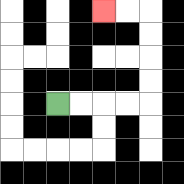{'start': '[2, 4]', 'end': '[4, 0]', 'path_directions': 'R,R,R,R,U,U,U,U,L,L', 'path_coordinates': '[[2, 4], [3, 4], [4, 4], [5, 4], [6, 4], [6, 3], [6, 2], [6, 1], [6, 0], [5, 0], [4, 0]]'}